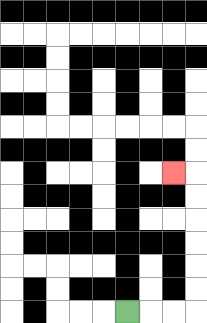{'start': '[5, 13]', 'end': '[7, 7]', 'path_directions': 'R,R,R,U,U,U,U,U,U,L', 'path_coordinates': '[[5, 13], [6, 13], [7, 13], [8, 13], [8, 12], [8, 11], [8, 10], [8, 9], [8, 8], [8, 7], [7, 7]]'}